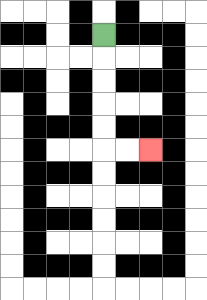{'start': '[4, 1]', 'end': '[6, 6]', 'path_directions': 'D,D,D,D,D,R,R', 'path_coordinates': '[[4, 1], [4, 2], [4, 3], [4, 4], [4, 5], [4, 6], [5, 6], [6, 6]]'}